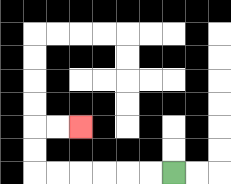{'start': '[7, 7]', 'end': '[3, 5]', 'path_directions': 'L,L,L,L,L,L,U,U,R,R', 'path_coordinates': '[[7, 7], [6, 7], [5, 7], [4, 7], [3, 7], [2, 7], [1, 7], [1, 6], [1, 5], [2, 5], [3, 5]]'}